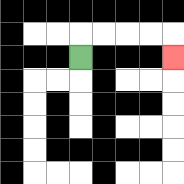{'start': '[3, 2]', 'end': '[7, 2]', 'path_directions': 'U,R,R,R,R,D', 'path_coordinates': '[[3, 2], [3, 1], [4, 1], [5, 1], [6, 1], [7, 1], [7, 2]]'}